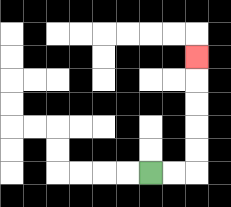{'start': '[6, 7]', 'end': '[8, 2]', 'path_directions': 'R,R,U,U,U,U,U', 'path_coordinates': '[[6, 7], [7, 7], [8, 7], [8, 6], [8, 5], [8, 4], [8, 3], [8, 2]]'}